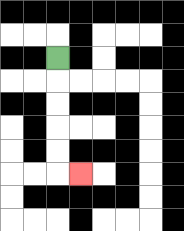{'start': '[2, 2]', 'end': '[3, 7]', 'path_directions': 'D,D,D,D,D,R', 'path_coordinates': '[[2, 2], [2, 3], [2, 4], [2, 5], [2, 6], [2, 7], [3, 7]]'}